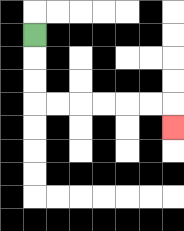{'start': '[1, 1]', 'end': '[7, 5]', 'path_directions': 'D,D,D,R,R,R,R,R,R,D', 'path_coordinates': '[[1, 1], [1, 2], [1, 3], [1, 4], [2, 4], [3, 4], [4, 4], [5, 4], [6, 4], [7, 4], [7, 5]]'}